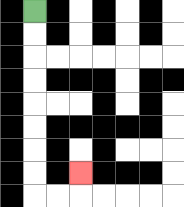{'start': '[1, 0]', 'end': '[3, 7]', 'path_directions': 'D,D,D,D,D,D,D,D,R,R,U', 'path_coordinates': '[[1, 0], [1, 1], [1, 2], [1, 3], [1, 4], [1, 5], [1, 6], [1, 7], [1, 8], [2, 8], [3, 8], [3, 7]]'}